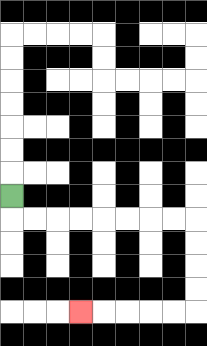{'start': '[0, 8]', 'end': '[3, 13]', 'path_directions': 'D,R,R,R,R,R,R,R,R,D,D,D,D,L,L,L,L,L', 'path_coordinates': '[[0, 8], [0, 9], [1, 9], [2, 9], [3, 9], [4, 9], [5, 9], [6, 9], [7, 9], [8, 9], [8, 10], [8, 11], [8, 12], [8, 13], [7, 13], [6, 13], [5, 13], [4, 13], [3, 13]]'}